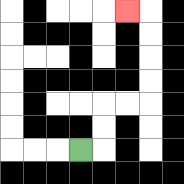{'start': '[3, 6]', 'end': '[5, 0]', 'path_directions': 'R,U,U,R,R,U,U,U,U,L', 'path_coordinates': '[[3, 6], [4, 6], [4, 5], [4, 4], [5, 4], [6, 4], [6, 3], [6, 2], [6, 1], [6, 0], [5, 0]]'}